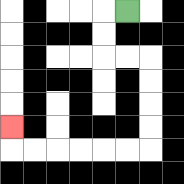{'start': '[5, 0]', 'end': '[0, 5]', 'path_directions': 'L,D,D,R,R,D,D,D,D,L,L,L,L,L,L,U', 'path_coordinates': '[[5, 0], [4, 0], [4, 1], [4, 2], [5, 2], [6, 2], [6, 3], [6, 4], [6, 5], [6, 6], [5, 6], [4, 6], [3, 6], [2, 6], [1, 6], [0, 6], [0, 5]]'}